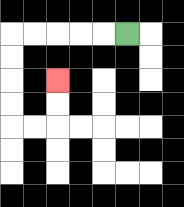{'start': '[5, 1]', 'end': '[2, 3]', 'path_directions': 'L,L,L,L,L,D,D,D,D,R,R,U,U', 'path_coordinates': '[[5, 1], [4, 1], [3, 1], [2, 1], [1, 1], [0, 1], [0, 2], [0, 3], [0, 4], [0, 5], [1, 5], [2, 5], [2, 4], [2, 3]]'}